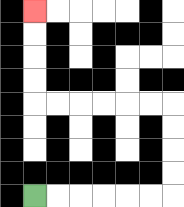{'start': '[1, 8]', 'end': '[1, 0]', 'path_directions': 'R,R,R,R,R,R,U,U,U,U,L,L,L,L,L,L,U,U,U,U', 'path_coordinates': '[[1, 8], [2, 8], [3, 8], [4, 8], [5, 8], [6, 8], [7, 8], [7, 7], [7, 6], [7, 5], [7, 4], [6, 4], [5, 4], [4, 4], [3, 4], [2, 4], [1, 4], [1, 3], [1, 2], [1, 1], [1, 0]]'}